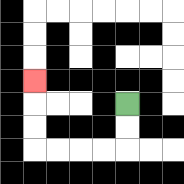{'start': '[5, 4]', 'end': '[1, 3]', 'path_directions': 'D,D,L,L,L,L,U,U,U', 'path_coordinates': '[[5, 4], [5, 5], [5, 6], [4, 6], [3, 6], [2, 6], [1, 6], [1, 5], [1, 4], [1, 3]]'}